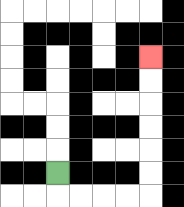{'start': '[2, 7]', 'end': '[6, 2]', 'path_directions': 'D,R,R,R,R,U,U,U,U,U,U', 'path_coordinates': '[[2, 7], [2, 8], [3, 8], [4, 8], [5, 8], [6, 8], [6, 7], [6, 6], [6, 5], [6, 4], [6, 3], [6, 2]]'}